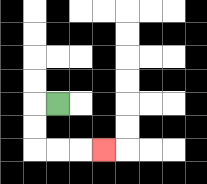{'start': '[2, 4]', 'end': '[4, 6]', 'path_directions': 'L,D,D,R,R,R', 'path_coordinates': '[[2, 4], [1, 4], [1, 5], [1, 6], [2, 6], [3, 6], [4, 6]]'}